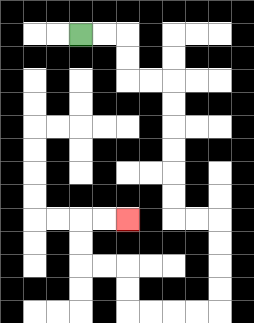{'start': '[3, 1]', 'end': '[5, 9]', 'path_directions': 'R,R,D,D,R,R,D,D,D,D,D,D,R,R,D,D,D,D,L,L,L,L,U,U,L,L,U,U,R,R', 'path_coordinates': '[[3, 1], [4, 1], [5, 1], [5, 2], [5, 3], [6, 3], [7, 3], [7, 4], [7, 5], [7, 6], [7, 7], [7, 8], [7, 9], [8, 9], [9, 9], [9, 10], [9, 11], [9, 12], [9, 13], [8, 13], [7, 13], [6, 13], [5, 13], [5, 12], [5, 11], [4, 11], [3, 11], [3, 10], [3, 9], [4, 9], [5, 9]]'}